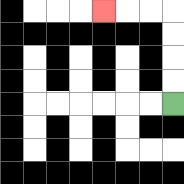{'start': '[7, 4]', 'end': '[4, 0]', 'path_directions': 'U,U,U,U,L,L,L', 'path_coordinates': '[[7, 4], [7, 3], [7, 2], [7, 1], [7, 0], [6, 0], [5, 0], [4, 0]]'}